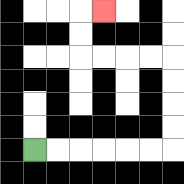{'start': '[1, 6]', 'end': '[4, 0]', 'path_directions': 'R,R,R,R,R,R,U,U,U,U,L,L,L,L,U,U,R', 'path_coordinates': '[[1, 6], [2, 6], [3, 6], [4, 6], [5, 6], [6, 6], [7, 6], [7, 5], [7, 4], [7, 3], [7, 2], [6, 2], [5, 2], [4, 2], [3, 2], [3, 1], [3, 0], [4, 0]]'}